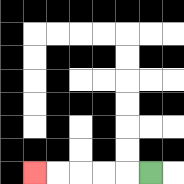{'start': '[6, 7]', 'end': '[1, 7]', 'path_directions': 'L,L,L,L,L', 'path_coordinates': '[[6, 7], [5, 7], [4, 7], [3, 7], [2, 7], [1, 7]]'}